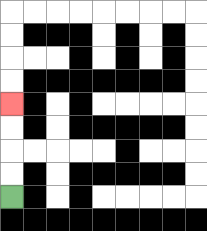{'start': '[0, 8]', 'end': '[0, 4]', 'path_directions': 'U,U,U,U', 'path_coordinates': '[[0, 8], [0, 7], [0, 6], [0, 5], [0, 4]]'}